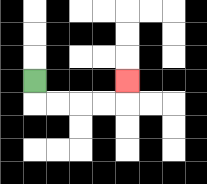{'start': '[1, 3]', 'end': '[5, 3]', 'path_directions': 'D,R,R,R,R,U', 'path_coordinates': '[[1, 3], [1, 4], [2, 4], [3, 4], [4, 4], [5, 4], [5, 3]]'}